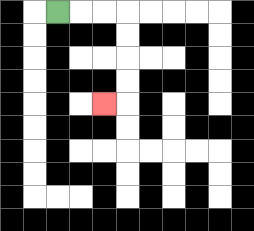{'start': '[2, 0]', 'end': '[4, 4]', 'path_directions': 'R,R,R,D,D,D,D,L', 'path_coordinates': '[[2, 0], [3, 0], [4, 0], [5, 0], [5, 1], [5, 2], [5, 3], [5, 4], [4, 4]]'}